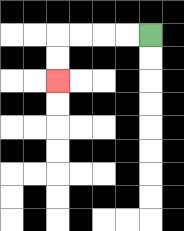{'start': '[6, 1]', 'end': '[2, 3]', 'path_directions': 'L,L,L,L,D,D', 'path_coordinates': '[[6, 1], [5, 1], [4, 1], [3, 1], [2, 1], [2, 2], [2, 3]]'}